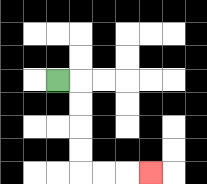{'start': '[2, 3]', 'end': '[6, 7]', 'path_directions': 'R,D,D,D,D,R,R,R', 'path_coordinates': '[[2, 3], [3, 3], [3, 4], [3, 5], [3, 6], [3, 7], [4, 7], [5, 7], [6, 7]]'}